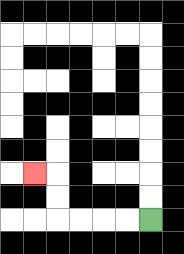{'start': '[6, 9]', 'end': '[1, 7]', 'path_directions': 'L,L,L,L,U,U,L', 'path_coordinates': '[[6, 9], [5, 9], [4, 9], [3, 9], [2, 9], [2, 8], [2, 7], [1, 7]]'}